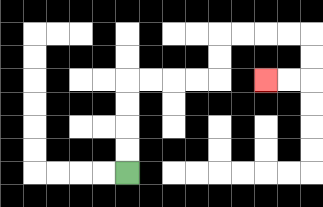{'start': '[5, 7]', 'end': '[11, 3]', 'path_directions': 'U,U,U,U,R,R,R,R,U,U,R,R,R,R,D,D,L,L', 'path_coordinates': '[[5, 7], [5, 6], [5, 5], [5, 4], [5, 3], [6, 3], [7, 3], [8, 3], [9, 3], [9, 2], [9, 1], [10, 1], [11, 1], [12, 1], [13, 1], [13, 2], [13, 3], [12, 3], [11, 3]]'}